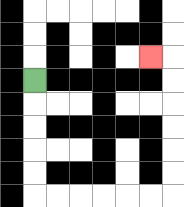{'start': '[1, 3]', 'end': '[6, 2]', 'path_directions': 'D,D,D,D,D,R,R,R,R,R,R,U,U,U,U,U,U,L', 'path_coordinates': '[[1, 3], [1, 4], [1, 5], [1, 6], [1, 7], [1, 8], [2, 8], [3, 8], [4, 8], [5, 8], [6, 8], [7, 8], [7, 7], [7, 6], [7, 5], [7, 4], [7, 3], [7, 2], [6, 2]]'}